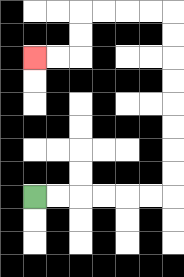{'start': '[1, 8]', 'end': '[1, 2]', 'path_directions': 'R,R,R,R,R,R,U,U,U,U,U,U,U,U,L,L,L,L,D,D,L,L', 'path_coordinates': '[[1, 8], [2, 8], [3, 8], [4, 8], [5, 8], [6, 8], [7, 8], [7, 7], [7, 6], [7, 5], [7, 4], [7, 3], [7, 2], [7, 1], [7, 0], [6, 0], [5, 0], [4, 0], [3, 0], [3, 1], [3, 2], [2, 2], [1, 2]]'}